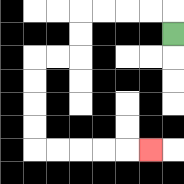{'start': '[7, 1]', 'end': '[6, 6]', 'path_directions': 'U,L,L,L,L,D,D,L,L,D,D,D,D,R,R,R,R,R', 'path_coordinates': '[[7, 1], [7, 0], [6, 0], [5, 0], [4, 0], [3, 0], [3, 1], [3, 2], [2, 2], [1, 2], [1, 3], [1, 4], [1, 5], [1, 6], [2, 6], [3, 6], [4, 6], [5, 6], [6, 6]]'}